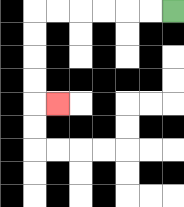{'start': '[7, 0]', 'end': '[2, 4]', 'path_directions': 'L,L,L,L,L,L,D,D,D,D,R', 'path_coordinates': '[[7, 0], [6, 0], [5, 0], [4, 0], [3, 0], [2, 0], [1, 0], [1, 1], [1, 2], [1, 3], [1, 4], [2, 4]]'}